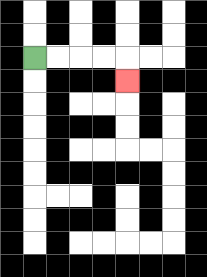{'start': '[1, 2]', 'end': '[5, 3]', 'path_directions': 'R,R,R,R,D', 'path_coordinates': '[[1, 2], [2, 2], [3, 2], [4, 2], [5, 2], [5, 3]]'}